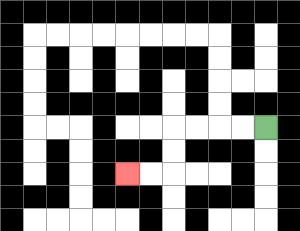{'start': '[11, 5]', 'end': '[5, 7]', 'path_directions': 'L,L,L,L,D,D,L,L', 'path_coordinates': '[[11, 5], [10, 5], [9, 5], [8, 5], [7, 5], [7, 6], [7, 7], [6, 7], [5, 7]]'}